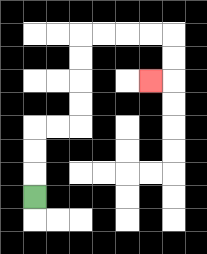{'start': '[1, 8]', 'end': '[6, 3]', 'path_directions': 'U,U,U,R,R,U,U,U,U,R,R,R,R,D,D,L', 'path_coordinates': '[[1, 8], [1, 7], [1, 6], [1, 5], [2, 5], [3, 5], [3, 4], [3, 3], [3, 2], [3, 1], [4, 1], [5, 1], [6, 1], [7, 1], [7, 2], [7, 3], [6, 3]]'}